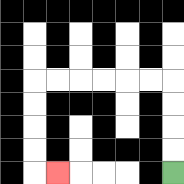{'start': '[7, 7]', 'end': '[2, 7]', 'path_directions': 'U,U,U,U,L,L,L,L,L,L,D,D,D,D,R', 'path_coordinates': '[[7, 7], [7, 6], [7, 5], [7, 4], [7, 3], [6, 3], [5, 3], [4, 3], [3, 3], [2, 3], [1, 3], [1, 4], [1, 5], [1, 6], [1, 7], [2, 7]]'}